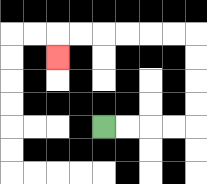{'start': '[4, 5]', 'end': '[2, 2]', 'path_directions': 'R,R,R,R,U,U,U,U,L,L,L,L,L,L,D', 'path_coordinates': '[[4, 5], [5, 5], [6, 5], [7, 5], [8, 5], [8, 4], [8, 3], [8, 2], [8, 1], [7, 1], [6, 1], [5, 1], [4, 1], [3, 1], [2, 1], [2, 2]]'}